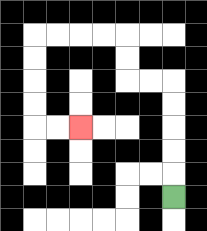{'start': '[7, 8]', 'end': '[3, 5]', 'path_directions': 'U,U,U,U,U,L,L,U,U,L,L,L,L,D,D,D,D,R,R', 'path_coordinates': '[[7, 8], [7, 7], [7, 6], [7, 5], [7, 4], [7, 3], [6, 3], [5, 3], [5, 2], [5, 1], [4, 1], [3, 1], [2, 1], [1, 1], [1, 2], [1, 3], [1, 4], [1, 5], [2, 5], [3, 5]]'}